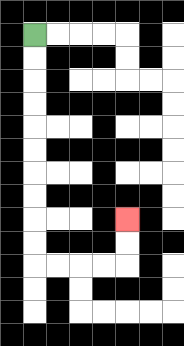{'start': '[1, 1]', 'end': '[5, 9]', 'path_directions': 'D,D,D,D,D,D,D,D,D,D,R,R,R,R,U,U', 'path_coordinates': '[[1, 1], [1, 2], [1, 3], [1, 4], [1, 5], [1, 6], [1, 7], [1, 8], [1, 9], [1, 10], [1, 11], [2, 11], [3, 11], [4, 11], [5, 11], [5, 10], [5, 9]]'}